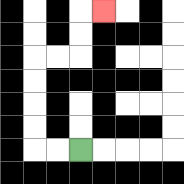{'start': '[3, 6]', 'end': '[4, 0]', 'path_directions': 'L,L,U,U,U,U,R,R,U,U,R', 'path_coordinates': '[[3, 6], [2, 6], [1, 6], [1, 5], [1, 4], [1, 3], [1, 2], [2, 2], [3, 2], [3, 1], [3, 0], [4, 0]]'}